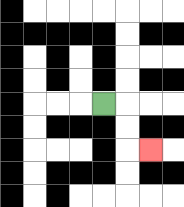{'start': '[4, 4]', 'end': '[6, 6]', 'path_directions': 'R,D,D,R', 'path_coordinates': '[[4, 4], [5, 4], [5, 5], [5, 6], [6, 6]]'}